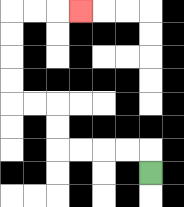{'start': '[6, 7]', 'end': '[3, 0]', 'path_directions': 'U,L,L,L,L,U,U,L,L,U,U,U,U,R,R,R', 'path_coordinates': '[[6, 7], [6, 6], [5, 6], [4, 6], [3, 6], [2, 6], [2, 5], [2, 4], [1, 4], [0, 4], [0, 3], [0, 2], [0, 1], [0, 0], [1, 0], [2, 0], [3, 0]]'}